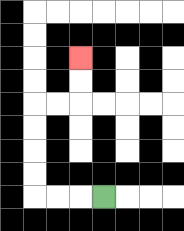{'start': '[4, 8]', 'end': '[3, 2]', 'path_directions': 'L,L,L,U,U,U,U,R,R,U,U', 'path_coordinates': '[[4, 8], [3, 8], [2, 8], [1, 8], [1, 7], [1, 6], [1, 5], [1, 4], [2, 4], [3, 4], [3, 3], [3, 2]]'}